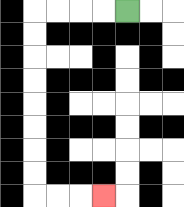{'start': '[5, 0]', 'end': '[4, 8]', 'path_directions': 'L,L,L,L,D,D,D,D,D,D,D,D,R,R,R', 'path_coordinates': '[[5, 0], [4, 0], [3, 0], [2, 0], [1, 0], [1, 1], [1, 2], [1, 3], [1, 4], [1, 5], [1, 6], [1, 7], [1, 8], [2, 8], [3, 8], [4, 8]]'}